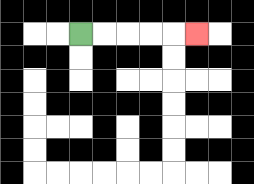{'start': '[3, 1]', 'end': '[8, 1]', 'path_directions': 'R,R,R,R,R', 'path_coordinates': '[[3, 1], [4, 1], [5, 1], [6, 1], [7, 1], [8, 1]]'}